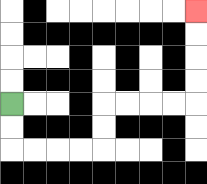{'start': '[0, 4]', 'end': '[8, 0]', 'path_directions': 'D,D,R,R,R,R,U,U,R,R,R,R,U,U,U,U', 'path_coordinates': '[[0, 4], [0, 5], [0, 6], [1, 6], [2, 6], [3, 6], [4, 6], [4, 5], [4, 4], [5, 4], [6, 4], [7, 4], [8, 4], [8, 3], [8, 2], [8, 1], [8, 0]]'}